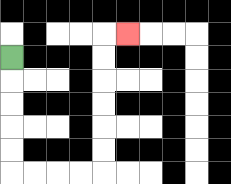{'start': '[0, 2]', 'end': '[5, 1]', 'path_directions': 'D,D,D,D,D,R,R,R,R,U,U,U,U,U,U,R', 'path_coordinates': '[[0, 2], [0, 3], [0, 4], [0, 5], [0, 6], [0, 7], [1, 7], [2, 7], [3, 7], [4, 7], [4, 6], [4, 5], [4, 4], [4, 3], [4, 2], [4, 1], [5, 1]]'}